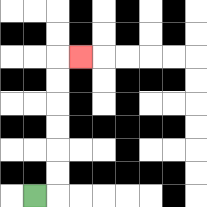{'start': '[1, 8]', 'end': '[3, 2]', 'path_directions': 'R,U,U,U,U,U,U,R', 'path_coordinates': '[[1, 8], [2, 8], [2, 7], [2, 6], [2, 5], [2, 4], [2, 3], [2, 2], [3, 2]]'}